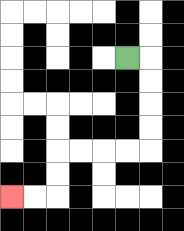{'start': '[5, 2]', 'end': '[0, 8]', 'path_directions': 'R,D,D,D,D,L,L,L,L,D,D,L,L', 'path_coordinates': '[[5, 2], [6, 2], [6, 3], [6, 4], [6, 5], [6, 6], [5, 6], [4, 6], [3, 6], [2, 6], [2, 7], [2, 8], [1, 8], [0, 8]]'}